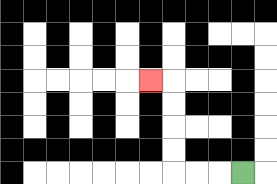{'start': '[10, 7]', 'end': '[6, 3]', 'path_directions': 'L,L,L,U,U,U,U,L', 'path_coordinates': '[[10, 7], [9, 7], [8, 7], [7, 7], [7, 6], [7, 5], [7, 4], [7, 3], [6, 3]]'}